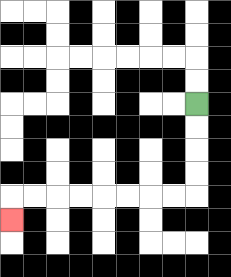{'start': '[8, 4]', 'end': '[0, 9]', 'path_directions': 'D,D,D,D,L,L,L,L,L,L,L,L,D', 'path_coordinates': '[[8, 4], [8, 5], [8, 6], [8, 7], [8, 8], [7, 8], [6, 8], [5, 8], [4, 8], [3, 8], [2, 8], [1, 8], [0, 8], [0, 9]]'}